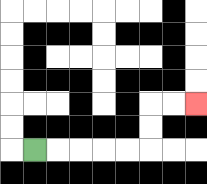{'start': '[1, 6]', 'end': '[8, 4]', 'path_directions': 'R,R,R,R,R,U,U,R,R', 'path_coordinates': '[[1, 6], [2, 6], [3, 6], [4, 6], [5, 6], [6, 6], [6, 5], [6, 4], [7, 4], [8, 4]]'}